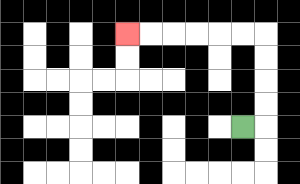{'start': '[10, 5]', 'end': '[5, 1]', 'path_directions': 'R,U,U,U,U,L,L,L,L,L,L', 'path_coordinates': '[[10, 5], [11, 5], [11, 4], [11, 3], [11, 2], [11, 1], [10, 1], [9, 1], [8, 1], [7, 1], [6, 1], [5, 1]]'}